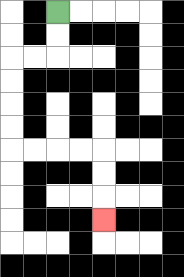{'start': '[2, 0]', 'end': '[4, 9]', 'path_directions': 'D,D,L,L,D,D,D,D,R,R,R,R,D,D,D', 'path_coordinates': '[[2, 0], [2, 1], [2, 2], [1, 2], [0, 2], [0, 3], [0, 4], [0, 5], [0, 6], [1, 6], [2, 6], [3, 6], [4, 6], [4, 7], [4, 8], [4, 9]]'}